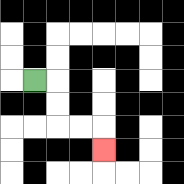{'start': '[1, 3]', 'end': '[4, 6]', 'path_directions': 'R,D,D,R,R,D', 'path_coordinates': '[[1, 3], [2, 3], [2, 4], [2, 5], [3, 5], [4, 5], [4, 6]]'}